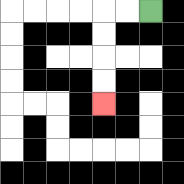{'start': '[6, 0]', 'end': '[4, 4]', 'path_directions': 'L,L,D,D,D,D', 'path_coordinates': '[[6, 0], [5, 0], [4, 0], [4, 1], [4, 2], [4, 3], [4, 4]]'}